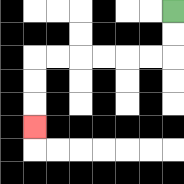{'start': '[7, 0]', 'end': '[1, 5]', 'path_directions': 'D,D,L,L,L,L,L,L,D,D,D', 'path_coordinates': '[[7, 0], [7, 1], [7, 2], [6, 2], [5, 2], [4, 2], [3, 2], [2, 2], [1, 2], [1, 3], [1, 4], [1, 5]]'}